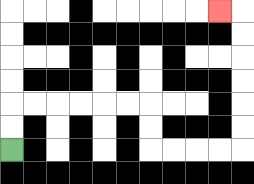{'start': '[0, 6]', 'end': '[9, 0]', 'path_directions': 'U,U,R,R,R,R,R,R,D,D,R,R,R,R,U,U,U,U,U,U,L', 'path_coordinates': '[[0, 6], [0, 5], [0, 4], [1, 4], [2, 4], [3, 4], [4, 4], [5, 4], [6, 4], [6, 5], [6, 6], [7, 6], [8, 6], [9, 6], [10, 6], [10, 5], [10, 4], [10, 3], [10, 2], [10, 1], [10, 0], [9, 0]]'}